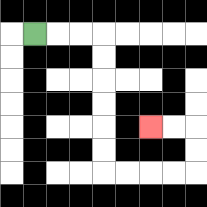{'start': '[1, 1]', 'end': '[6, 5]', 'path_directions': 'R,R,R,D,D,D,D,D,D,R,R,R,R,U,U,L,L', 'path_coordinates': '[[1, 1], [2, 1], [3, 1], [4, 1], [4, 2], [4, 3], [4, 4], [4, 5], [4, 6], [4, 7], [5, 7], [6, 7], [7, 7], [8, 7], [8, 6], [8, 5], [7, 5], [6, 5]]'}